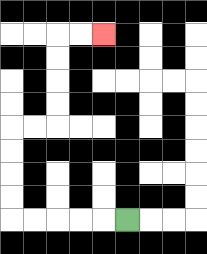{'start': '[5, 9]', 'end': '[4, 1]', 'path_directions': 'L,L,L,L,L,U,U,U,U,R,R,U,U,U,U,R,R', 'path_coordinates': '[[5, 9], [4, 9], [3, 9], [2, 9], [1, 9], [0, 9], [0, 8], [0, 7], [0, 6], [0, 5], [1, 5], [2, 5], [2, 4], [2, 3], [2, 2], [2, 1], [3, 1], [4, 1]]'}